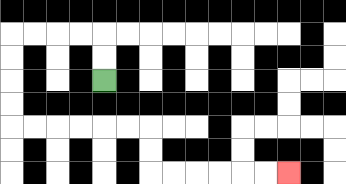{'start': '[4, 3]', 'end': '[12, 7]', 'path_directions': 'U,U,L,L,L,L,D,D,D,D,R,R,R,R,R,R,D,D,R,R,R,R,R,R', 'path_coordinates': '[[4, 3], [4, 2], [4, 1], [3, 1], [2, 1], [1, 1], [0, 1], [0, 2], [0, 3], [0, 4], [0, 5], [1, 5], [2, 5], [3, 5], [4, 5], [5, 5], [6, 5], [6, 6], [6, 7], [7, 7], [8, 7], [9, 7], [10, 7], [11, 7], [12, 7]]'}